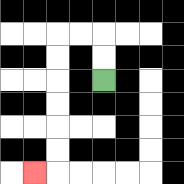{'start': '[4, 3]', 'end': '[1, 7]', 'path_directions': 'U,U,L,L,D,D,D,D,D,D,L', 'path_coordinates': '[[4, 3], [4, 2], [4, 1], [3, 1], [2, 1], [2, 2], [2, 3], [2, 4], [2, 5], [2, 6], [2, 7], [1, 7]]'}